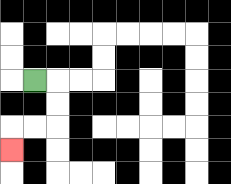{'start': '[1, 3]', 'end': '[0, 6]', 'path_directions': 'R,D,D,L,L,D', 'path_coordinates': '[[1, 3], [2, 3], [2, 4], [2, 5], [1, 5], [0, 5], [0, 6]]'}